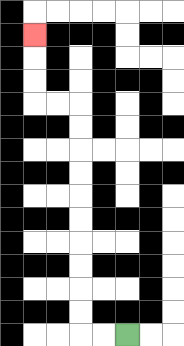{'start': '[5, 14]', 'end': '[1, 1]', 'path_directions': 'L,L,U,U,U,U,U,U,U,U,U,U,L,L,U,U,U', 'path_coordinates': '[[5, 14], [4, 14], [3, 14], [3, 13], [3, 12], [3, 11], [3, 10], [3, 9], [3, 8], [3, 7], [3, 6], [3, 5], [3, 4], [2, 4], [1, 4], [1, 3], [1, 2], [1, 1]]'}